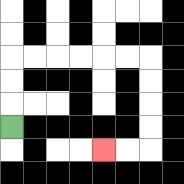{'start': '[0, 5]', 'end': '[4, 6]', 'path_directions': 'U,U,U,R,R,R,R,R,R,D,D,D,D,L,L', 'path_coordinates': '[[0, 5], [0, 4], [0, 3], [0, 2], [1, 2], [2, 2], [3, 2], [4, 2], [5, 2], [6, 2], [6, 3], [6, 4], [6, 5], [6, 6], [5, 6], [4, 6]]'}